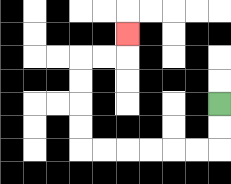{'start': '[9, 4]', 'end': '[5, 1]', 'path_directions': 'D,D,L,L,L,L,L,L,U,U,U,U,R,R,U', 'path_coordinates': '[[9, 4], [9, 5], [9, 6], [8, 6], [7, 6], [6, 6], [5, 6], [4, 6], [3, 6], [3, 5], [3, 4], [3, 3], [3, 2], [4, 2], [5, 2], [5, 1]]'}